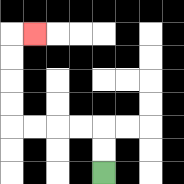{'start': '[4, 7]', 'end': '[1, 1]', 'path_directions': 'U,U,L,L,L,L,U,U,U,U,R', 'path_coordinates': '[[4, 7], [4, 6], [4, 5], [3, 5], [2, 5], [1, 5], [0, 5], [0, 4], [0, 3], [0, 2], [0, 1], [1, 1]]'}